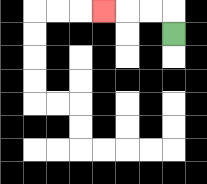{'start': '[7, 1]', 'end': '[4, 0]', 'path_directions': 'U,L,L,L', 'path_coordinates': '[[7, 1], [7, 0], [6, 0], [5, 0], [4, 0]]'}